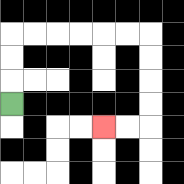{'start': '[0, 4]', 'end': '[4, 5]', 'path_directions': 'U,U,U,R,R,R,R,R,R,D,D,D,D,L,L', 'path_coordinates': '[[0, 4], [0, 3], [0, 2], [0, 1], [1, 1], [2, 1], [3, 1], [4, 1], [5, 1], [6, 1], [6, 2], [6, 3], [6, 4], [6, 5], [5, 5], [4, 5]]'}